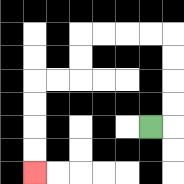{'start': '[6, 5]', 'end': '[1, 7]', 'path_directions': 'R,U,U,U,U,L,L,L,L,D,D,L,L,D,D,D,D', 'path_coordinates': '[[6, 5], [7, 5], [7, 4], [7, 3], [7, 2], [7, 1], [6, 1], [5, 1], [4, 1], [3, 1], [3, 2], [3, 3], [2, 3], [1, 3], [1, 4], [1, 5], [1, 6], [1, 7]]'}